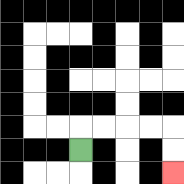{'start': '[3, 6]', 'end': '[7, 7]', 'path_directions': 'U,R,R,R,R,D,D', 'path_coordinates': '[[3, 6], [3, 5], [4, 5], [5, 5], [6, 5], [7, 5], [7, 6], [7, 7]]'}